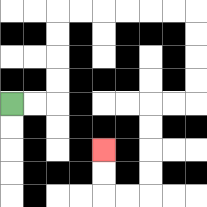{'start': '[0, 4]', 'end': '[4, 6]', 'path_directions': 'R,R,U,U,U,U,R,R,R,R,R,R,D,D,D,D,L,L,D,D,D,D,L,L,U,U', 'path_coordinates': '[[0, 4], [1, 4], [2, 4], [2, 3], [2, 2], [2, 1], [2, 0], [3, 0], [4, 0], [5, 0], [6, 0], [7, 0], [8, 0], [8, 1], [8, 2], [8, 3], [8, 4], [7, 4], [6, 4], [6, 5], [6, 6], [6, 7], [6, 8], [5, 8], [4, 8], [4, 7], [4, 6]]'}